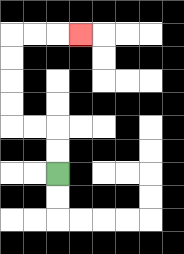{'start': '[2, 7]', 'end': '[3, 1]', 'path_directions': 'U,U,L,L,U,U,U,U,R,R,R', 'path_coordinates': '[[2, 7], [2, 6], [2, 5], [1, 5], [0, 5], [0, 4], [0, 3], [0, 2], [0, 1], [1, 1], [2, 1], [3, 1]]'}